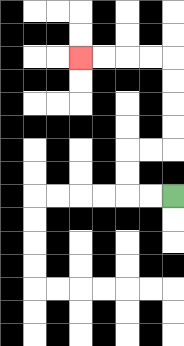{'start': '[7, 8]', 'end': '[3, 2]', 'path_directions': 'L,L,U,U,R,R,U,U,U,U,L,L,L,L', 'path_coordinates': '[[7, 8], [6, 8], [5, 8], [5, 7], [5, 6], [6, 6], [7, 6], [7, 5], [7, 4], [7, 3], [7, 2], [6, 2], [5, 2], [4, 2], [3, 2]]'}